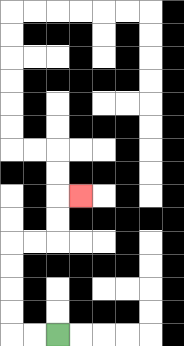{'start': '[2, 14]', 'end': '[3, 8]', 'path_directions': 'L,L,U,U,U,U,R,R,U,U,R', 'path_coordinates': '[[2, 14], [1, 14], [0, 14], [0, 13], [0, 12], [0, 11], [0, 10], [1, 10], [2, 10], [2, 9], [2, 8], [3, 8]]'}